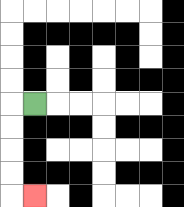{'start': '[1, 4]', 'end': '[1, 8]', 'path_directions': 'L,D,D,D,D,R', 'path_coordinates': '[[1, 4], [0, 4], [0, 5], [0, 6], [0, 7], [0, 8], [1, 8]]'}